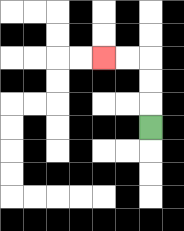{'start': '[6, 5]', 'end': '[4, 2]', 'path_directions': 'U,U,U,L,L', 'path_coordinates': '[[6, 5], [6, 4], [6, 3], [6, 2], [5, 2], [4, 2]]'}